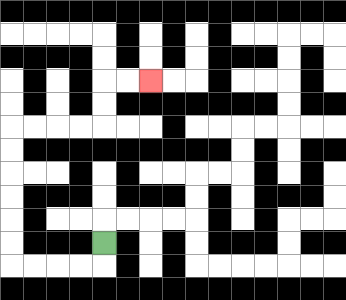{'start': '[4, 10]', 'end': '[6, 3]', 'path_directions': 'D,L,L,L,L,U,U,U,U,U,U,R,R,R,R,U,U,R,R', 'path_coordinates': '[[4, 10], [4, 11], [3, 11], [2, 11], [1, 11], [0, 11], [0, 10], [0, 9], [0, 8], [0, 7], [0, 6], [0, 5], [1, 5], [2, 5], [3, 5], [4, 5], [4, 4], [4, 3], [5, 3], [6, 3]]'}